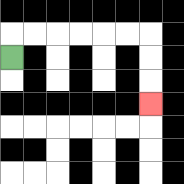{'start': '[0, 2]', 'end': '[6, 4]', 'path_directions': 'U,R,R,R,R,R,R,D,D,D', 'path_coordinates': '[[0, 2], [0, 1], [1, 1], [2, 1], [3, 1], [4, 1], [5, 1], [6, 1], [6, 2], [6, 3], [6, 4]]'}